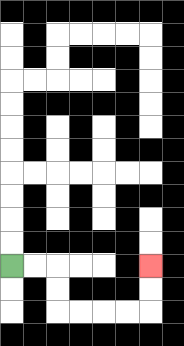{'start': '[0, 11]', 'end': '[6, 11]', 'path_directions': 'R,R,D,D,R,R,R,R,U,U', 'path_coordinates': '[[0, 11], [1, 11], [2, 11], [2, 12], [2, 13], [3, 13], [4, 13], [5, 13], [6, 13], [6, 12], [6, 11]]'}